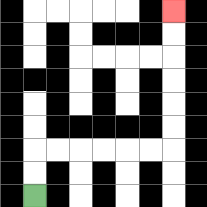{'start': '[1, 8]', 'end': '[7, 0]', 'path_directions': 'U,U,R,R,R,R,R,R,U,U,U,U,U,U', 'path_coordinates': '[[1, 8], [1, 7], [1, 6], [2, 6], [3, 6], [4, 6], [5, 6], [6, 6], [7, 6], [7, 5], [7, 4], [7, 3], [7, 2], [7, 1], [7, 0]]'}